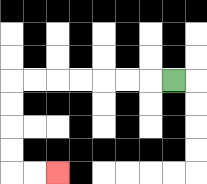{'start': '[7, 3]', 'end': '[2, 7]', 'path_directions': 'L,L,L,L,L,L,L,D,D,D,D,R,R', 'path_coordinates': '[[7, 3], [6, 3], [5, 3], [4, 3], [3, 3], [2, 3], [1, 3], [0, 3], [0, 4], [0, 5], [0, 6], [0, 7], [1, 7], [2, 7]]'}